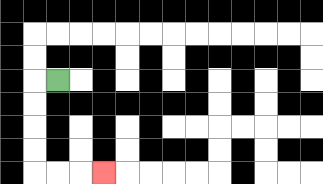{'start': '[2, 3]', 'end': '[4, 7]', 'path_directions': 'L,D,D,D,D,R,R,R', 'path_coordinates': '[[2, 3], [1, 3], [1, 4], [1, 5], [1, 6], [1, 7], [2, 7], [3, 7], [4, 7]]'}